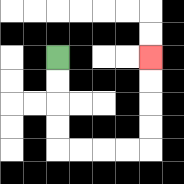{'start': '[2, 2]', 'end': '[6, 2]', 'path_directions': 'D,D,D,D,R,R,R,R,U,U,U,U', 'path_coordinates': '[[2, 2], [2, 3], [2, 4], [2, 5], [2, 6], [3, 6], [4, 6], [5, 6], [6, 6], [6, 5], [6, 4], [6, 3], [6, 2]]'}